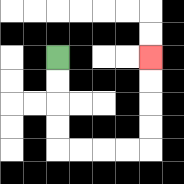{'start': '[2, 2]', 'end': '[6, 2]', 'path_directions': 'D,D,D,D,R,R,R,R,U,U,U,U', 'path_coordinates': '[[2, 2], [2, 3], [2, 4], [2, 5], [2, 6], [3, 6], [4, 6], [5, 6], [6, 6], [6, 5], [6, 4], [6, 3], [6, 2]]'}